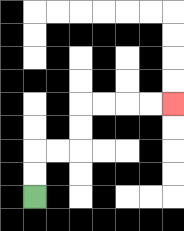{'start': '[1, 8]', 'end': '[7, 4]', 'path_directions': 'U,U,R,R,U,U,R,R,R,R', 'path_coordinates': '[[1, 8], [1, 7], [1, 6], [2, 6], [3, 6], [3, 5], [3, 4], [4, 4], [5, 4], [6, 4], [7, 4]]'}